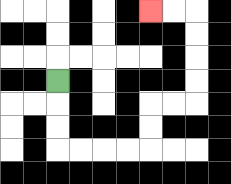{'start': '[2, 3]', 'end': '[6, 0]', 'path_directions': 'D,D,D,R,R,R,R,U,U,R,R,U,U,U,U,L,L', 'path_coordinates': '[[2, 3], [2, 4], [2, 5], [2, 6], [3, 6], [4, 6], [5, 6], [6, 6], [6, 5], [6, 4], [7, 4], [8, 4], [8, 3], [8, 2], [8, 1], [8, 0], [7, 0], [6, 0]]'}